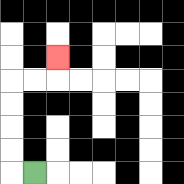{'start': '[1, 7]', 'end': '[2, 2]', 'path_directions': 'L,U,U,U,U,R,R,U', 'path_coordinates': '[[1, 7], [0, 7], [0, 6], [0, 5], [0, 4], [0, 3], [1, 3], [2, 3], [2, 2]]'}